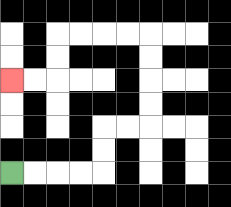{'start': '[0, 7]', 'end': '[0, 3]', 'path_directions': 'R,R,R,R,U,U,R,R,U,U,U,U,L,L,L,L,D,D,L,L', 'path_coordinates': '[[0, 7], [1, 7], [2, 7], [3, 7], [4, 7], [4, 6], [4, 5], [5, 5], [6, 5], [6, 4], [6, 3], [6, 2], [6, 1], [5, 1], [4, 1], [3, 1], [2, 1], [2, 2], [2, 3], [1, 3], [0, 3]]'}